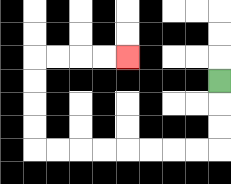{'start': '[9, 3]', 'end': '[5, 2]', 'path_directions': 'D,D,D,L,L,L,L,L,L,L,L,U,U,U,U,R,R,R,R', 'path_coordinates': '[[9, 3], [9, 4], [9, 5], [9, 6], [8, 6], [7, 6], [6, 6], [5, 6], [4, 6], [3, 6], [2, 6], [1, 6], [1, 5], [1, 4], [1, 3], [1, 2], [2, 2], [3, 2], [4, 2], [5, 2]]'}